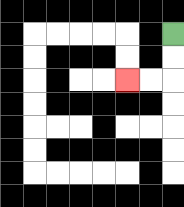{'start': '[7, 1]', 'end': '[5, 3]', 'path_directions': 'D,D,L,L', 'path_coordinates': '[[7, 1], [7, 2], [7, 3], [6, 3], [5, 3]]'}